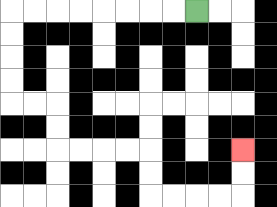{'start': '[8, 0]', 'end': '[10, 6]', 'path_directions': 'L,L,L,L,L,L,L,L,D,D,D,D,R,R,D,D,R,R,R,R,D,D,R,R,R,R,U,U', 'path_coordinates': '[[8, 0], [7, 0], [6, 0], [5, 0], [4, 0], [3, 0], [2, 0], [1, 0], [0, 0], [0, 1], [0, 2], [0, 3], [0, 4], [1, 4], [2, 4], [2, 5], [2, 6], [3, 6], [4, 6], [5, 6], [6, 6], [6, 7], [6, 8], [7, 8], [8, 8], [9, 8], [10, 8], [10, 7], [10, 6]]'}